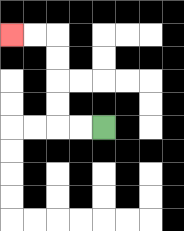{'start': '[4, 5]', 'end': '[0, 1]', 'path_directions': 'L,L,U,U,U,U,L,L', 'path_coordinates': '[[4, 5], [3, 5], [2, 5], [2, 4], [2, 3], [2, 2], [2, 1], [1, 1], [0, 1]]'}